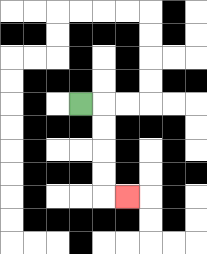{'start': '[3, 4]', 'end': '[5, 8]', 'path_directions': 'R,D,D,D,D,R', 'path_coordinates': '[[3, 4], [4, 4], [4, 5], [4, 6], [4, 7], [4, 8], [5, 8]]'}